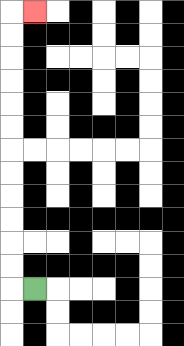{'start': '[1, 12]', 'end': '[1, 0]', 'path_directions': 'L,U,U,U,U,U,U,U,U,U,U,U,U,R', 'path_coordinates': '[[1, 12], [0, 12], [0, 11], [0, 10], [0, 9], [0, 8], [0, 7], [0, 6], [0, 5], [0, 4], [0, 3], [0, 2], [0, 1], [0, 0], [1, 0]]'}